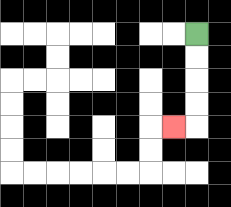{'start': '[8, 1]', 'end': '[7, 5]', 'path_directions': 'D,D,D,D,L', 'path_coordinates': '[[8, 1], [8, 2], [8, 3], [8, 4], [8, 5], [7, 5]]'}